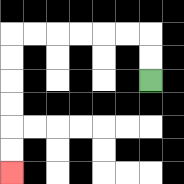{'start': '[6, 3]', 'end': '[0, 7]', 'path_directions': 'U,U,L,L,L,L,L,L,D,D,D,D,D,D', 'path_coordinates': '[[6, 3], [6, 2], [6, 1], [5, 1], [4, 1], [3, 1], [2, 1], [1, 1], [0, 1], [0, 2], [0, 3], [0, 4], [0, 5], [0, 6], [0, 7]]'}